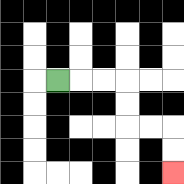{'start': '[2, 3]', 'end': '[7, 7]', 'path_directions': 'R,R,R,D,D,R,R,D,D', 'path_coordinates': '[[2, 3], [3, 3], [4, 3], [5, 3], [5, 4], [5, 5], [6, 5], [7, 5], [7, 6], [7, 7]]'}